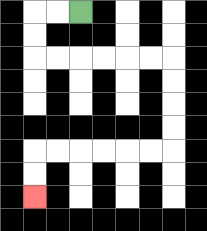{'start': '[3, 0]', 'end': '[1, 8]', 'path_directions': 'L,L,D,D,R,R,R,R,R,R,D,D,D,D,L,L,L,L,L,L,D,D', 'path_coordinates': '[[3, 0], [2, 0], [1, 0], [1, 1], [1, 2], [2, 2], [3, 2], [4, 2], [5, 2], [6, 2], [7, 2], [7, 3], [7, 4], [7, 5], [7, 6], [6, 6], [5, 6], [4, 6], [3, 6], [2, 6], [1, 6], [1, 7], [1, 8]]'}